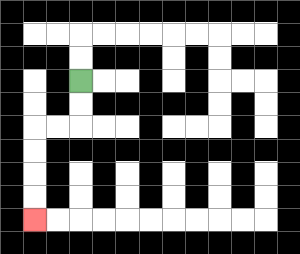{'start': '[3, 3]', 'end': '[1, 9]', 'path_directions': 'D,D,L,L,D,D,D,D', 'path_coordinates': '[[3, 3], [3, 4], [3, 5], [2, 5], [1, 5], [1, 6], [1, 7], [1, 8], [1, 9]]'}